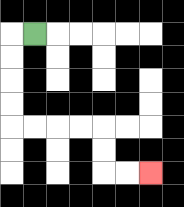{'start': '[1, 1]', 'end': '[6, 7]', 'path_directions': 'L,D,D,D,D,R,R,R,R,D,D,R,R', 'path_coordinates': '[[1, 1], [0, 1], [0, 2], [0, 3], [0, 4], [0, 5], [1, 5], [2, 5], [3, 5], [4, 5], [4, 6], [4, 7], [5, 7], [6, 7]]'}